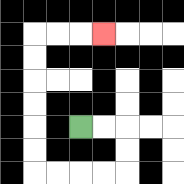{'start': '[3, 5]', 'end': '[4, 1]', 'path_directions': 'R,R,D,D,L,L,L,L,U,U,U,U,U,U,R,R,R', 'path_coordinates': '[[3, 5], [4, 5], [5, 5], [5, 6], [5, 7], [4, 7], [3, 7], [2, 7], [1, 7], [1, 6], [1, 5], [1, 4], [1, 3], [1, 2], [1, 1], [2, 1], [3, 1], [4, 1]]'}